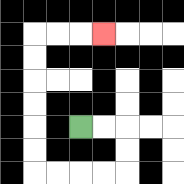{'start': '[3, 5]', 'end': '[4, 1]', 'path_directions': 'R,R,D,D,L,L,L,L,U,U,U,U,U,U,R,R,R', 'path_coordinates': '[[3, 5], [4, 5], [5, 5], [5, 6], [5, 7], [4, 7], [3, 7], [2, 7], [1, 7], [1, 6], [1, 5], [1, 4], [1, 3], [1, 2], [1, 1], [2, 1], [3, 1], [4, 1]]'}